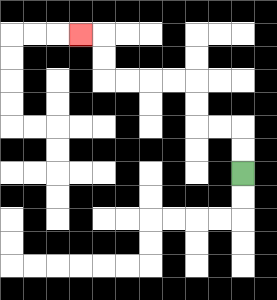{'start': '[10, 7]', 'end': '[3, 1]', 'path_directions': 'U,U,L,L,U,U,L,L,L,L,U,U,L', 'path_coordinates': '[[10, 7], [10, 6], [10, 5], [9, 5], [8, 5], [8, 4], [8, 3], [7, 3], [6, 3], [5, 3], [4, 3], [4, 2], [4, 1], [3, 1]]'}